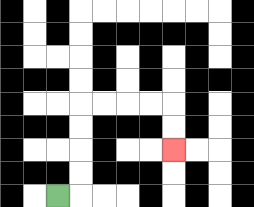{'start': '[2, 8]', 'end': '[7, 6]', 'path_directions': 'R,U,U,U,U,R,R,R,R,D,D', 'path_coordinates': '[[2, 8], [3, 8], [3, 7], [3, 6], [3, 5], [3, 4], [4, 4], [5, 4], [6, 4], [7, 4], [7, 5], [7, 6]]'}